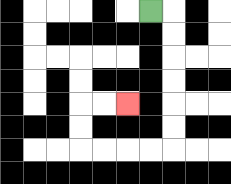{'start': '[6, 0]', 'end': '[5, 4]', 'path_directions': 'R,D,D,D,D,D,D,L,L,L,L,U,U,R,R', 'path_coordinates': '[[6, 0], [7, 0], [7, 1], [7, 2], [7, 3], [7, 4], [7, 5], [7, 6], [6, 6], [5, 6], [4, 6], [3, 6], [3, 5], [3, 4], [4, 4], [5, 4]]'}